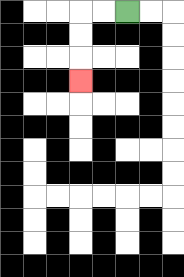{'start': '[5, 0]', 'end': '[3, 3]', 'path_directions': 'L,L,D,D,D', 'path_coordinates': '[[5, 0], [4, 0], [3, 0], [3, 1], [3, 2], [3, 3]]'}